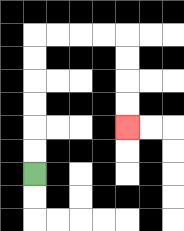{'start': '[1, 7]', 'end': '[5, 5]', 'path_directions': 'U,U,U,U,U,U,R,R,R,R,D,D,D,D', 'path_coordinates': '[[1, 7], [1, 6], [1, 5], [1, 4], [1, 3], [1, 2], [1, 1], [2, 1], [3, 1], [4, 1], [5, 1], [5, 2], [5, 3], [5, 4], [5, 5]]'}